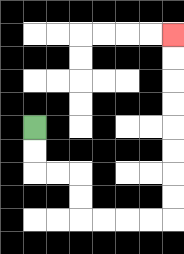{'start': '[1, 5]', 'end': '[7, 1]', 'path_directions': 'D,D,R,R,D,D,R,R,R,R,U,U,U,U,U,U,U,U', 'path_coordinates': '[[1, 5], [1, 6], [1, 7], [2, 7], [3, 7], [3, 8], [3, 9], [4, 9], [5, 9], [6, 9], [7, 9], [7, 8], [7, 7], [7, 6], [7, 5], [7, 4], [7, 3], [7, 2], [7, 1]]'}